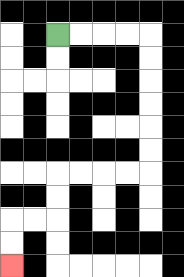{'start': '[2, 1]', 'end': '[0, 11]', 'path_directions': 'R,R,R,R,D,D,D,D,D,D,L,L,L,L,D,D,L,L,D,D', 'path_coordinates': '[[2, 1], [3, 1], [4, 1], [5, 1], [6, 1], [6, 2], [6, 3], [6, 4], [6, 5], [6, 6], [6, 7], [5, 7], [4, 7], [3, 7], [2, 7], [2, 8], [2, 9], [1, 9], [0, 9], [0, 10], [0, 11]]'}